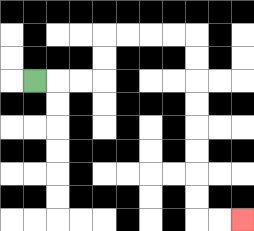{'start': '[1, 3]', 'end': '[10, 9]', 'path_directions': 'R,R,R,U,U,R,R,R,R,D,D,D,D,D,D,D,D,R,R', 'path_coordinates': '[[1, 3], [2, 3], [3, 3], [4, 3], [4, 2], [4, 1], [5, 1], [6, 1], [7, 1], [8, 1], [8, 2], [8, 3], [8, 4], [8, 5], [8, 6], [8, 7], [8, 8], [8, 9], [9, 9], [10, 9]]'}